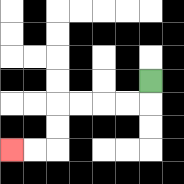{'start': '[6, 3]', 'end': '[0, 6]', 'path_directions': 'D,L,L,L,L,D,D,L,L', 'path_coordinates': '[[6, 3], [6, 4], [5, 4], [4, 4], [3, 4], [2, 4], [2, 5], [2, 6], [1, 6], [0, 6]]'}